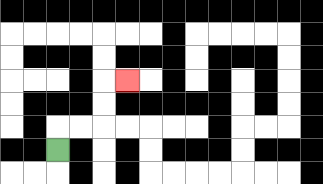{'start': '[2, 6]', 'end': '[5, 3]', 'path_directions': 'U,R,R,U,U,R', 'path_coordinates': '[[2, 6], [2, 5], [3, 5], [4, 5], [4, 4], [4, 3], [5, 3]]'}